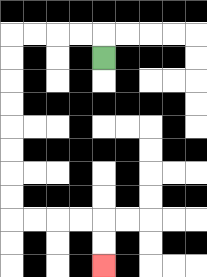{'start': '[4, 2]', 'end': '[4, 11]', 'path_directions': 'U,L,L,L,L,D,D,D,D,D,D,D,D,R,R,R,R,D,D', 'path_coordinates': '[[4, 2], [4, 1], [3, 1], [2, 1], [1, 1], [0, 1], [0, 2], [0, 3], [0, 4], [0, 5], [0, 6], [0, 7], [0, 8], [0, 9], [1, 9], [2, 9], [3, 9], [4, 9], [4, 10], [4, 11]]'}